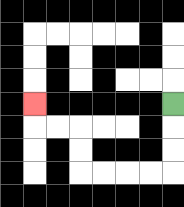{'start': '[7, 4]', 'end': '[1, 4]', 'path_directions': 'D,D,D,L,L,L,L,U,U,L,L,U', 'path_coordinates': '[[7, 4], [7, 5], [7, 6], [7, 7], [6, 7], [5, 7], [4, 7], [3, 7], [3, 6], [3, 5], [2, 5], [1, 5], [1, 4]]'}